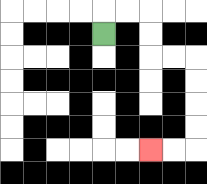{'start': '[4, 1]', 'end': '[6, 6]', 'path_directions': 'U,R,R,D,D,R,R,D,D,D,D,L,L', 'path_coordinates': '[[4, 1], [4, 0], [5, 0], [6, 0], [6, 1], [6, 2], [7, 2], [8, 2], [8, 3], [8, 4], [8, 5], [8, 6], [7, 6], [6, 6]]'}